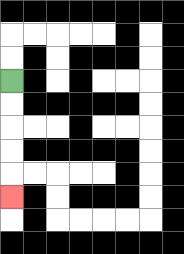{'start': '[0, 3]', 'end': '[0, 8]', 'path_directions': 'D,D,D,D,D', 'path_coordinates': '[[0, 3], [0, 4], [0, 5], [0, 6], [0, 7], [0, 8]]'}